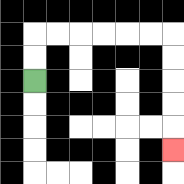{'start': '[1, 3]', 'end': '[7, 6]', 'path_directions': 'U,U,R,R,R,R,R,R,D,D,D,D,D', 'path_coordinates': '[[1, 3], [1, 2], [1, 1], [2, 1], [3, 1], [4, 1], [5, 1], [6, 1], [7, 1], [7, 2], [7, 3], [7, 4], [7, 5], [7, 6]]'}